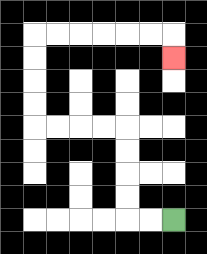{'start': '[7, 9]', 'end': '[7, 2]', 'path_directions': 'L,L,U,U,U,U,L,L,L,L,U,U,U,U,R,R,R,R,R,R,D', 'path_coordinates': '[[7, 9], [6, 9], [5, 9], [5, 8], [5, 7], [5, 6], [5, 5], [4, 5], [3, 5], [2, 5], [1, 5], [1, 4], [1, 3], [1, 2], [1, 1], [2, 1], [3, 1], [4, 1], [5, 1], [6, 1], [7, 1], [7, 2]]'}